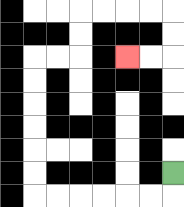{'start': '[7, 7]', 'end': '[5, 2]', 'path_directions': 'D,L,L,L,L,L,L,U,U,U,U,U,U,R,R,U,U,R,R,R,R,D,D,L,L', 'path_coordinates': '[[7, 7], [7, 8], [6, 8], [5, 8], [4, 8], [3, 8], [2, 8], [1, 8], [1, 7], [1, 6], [1, 5], [1, 4], [1, 3], [1, 2], [2, 2], [3, 2], [3, 1], [3, 0], [4, 0], [5, 0], [6, 0], [7, 0], [7, 1], [7, 2], [6, 2], [5, 2]]'}